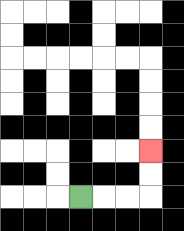{'start': '[3, 8]', 'end': '[6, 6]', 'path_directions': 'R,R,R,U,U', 'path_coordinates': '[[3, 8], [4, 8], [5, 8], [6, 8], [6, 7], [6, 6]]'}